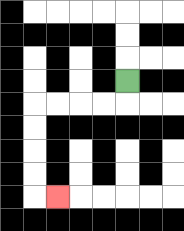{'start': '[5, 3]', 'end': '[2, 8]', 'path_directions': 'D,L,L,L,L,D,D,D,D,R', 'path_coordinates': '[[5, 3], [5, 4], [4, 4], [3, 4], [2, 4], [1, 4], [1, 5], [1, 6], [1, 7], [1, 8], [2, 8]]'}